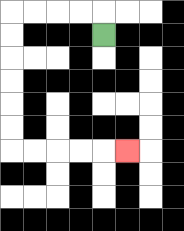{'start': '[4, 1]', 'end': '[5, 6]', 'path_directions': 'U,L,L,L,L,D,D,D,D,D,D,R,R,R,R,R', 'path_coordinates': '[[4, 1], [4, 0], [3, 0], [2, 0], [1, 0], [0, 0], [0, 1], [0, 2], [0, 3], [0, 4], [0, 5], [0, 6], [1, 6], [2, 6], [3, 6], [4, 6], [5, 6]]'}